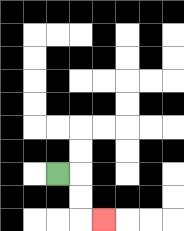{'start': '[2, 7]', 'end': '[4, 9]', 'path_directions': 'R,D,D,R', 'path_coordinates': '[[2, 7], [3, 7], [3, 8], [3, 9], [4, 9]]'}